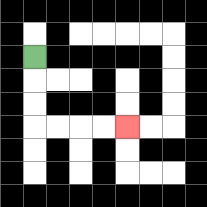{'start': '[1, 2]', 'end': '[5, 5]', 'path_directions': 'D,D,D,R,R,R,R', 'path_coordinates': '[[1, 2], [1, 3], [1, 4], [1, 5], [2, 5], [3, 5], [4, 5], [5, 5]]'}